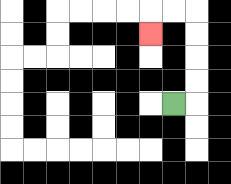{'start': '[7, 4]', 'end': '[6, 1]', 'path_directions': 'R,U,U,U,U,L,L,D', 'path_coordinates': '[[7, 4], [8, 4], [8, 3], [8, 2], [8, 1], [8, 0], [7, 0], [6, 0], [6, 1]]'}